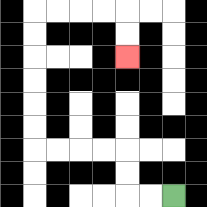{'start': '[7, 8]', 'end': '[5, 2]', 'path_directions': 'L,L,U,U,L,L,L,L,U,U,U,U,U,U,R,R,R,R,D,D', 'path_coordinates': '[[7, 8], [6, 8], [5, 8], [5, 7], [5, 6], [4, 6], [3, 6], [2, 6], [1, 6], [1, 5], [1, 4], [1, 3], [1, 2], [1, 1], [1, 0], [2, 0], [3, 0], [4, 0], [5, 0], [5, 1], [5, 2]]'}